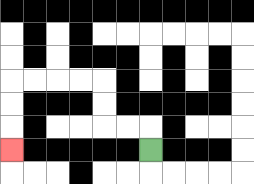{'start': '[6, 6]', 'end': '[0, 6]', 'path_directions': 'U,L,L,U,U,L,L,L,L,D,D,D', 'path_coordinates': '[[6, 6], [6, 5], [5, 5], [4, 5], [4, 4], [4, 3], [3, 3], [2, 3], [1, 3], [0, 3], [0, 4], [0, 5], [0, 6]]'}